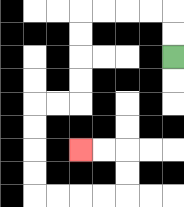{'start': '[7, 2]', 'end': '[3, 6]', 'path_directions': 'U,U,L,L,L,L,D,D,D,D,L,L,D,D,D,D,R,R,R,R,U,U,L,L', 'path_coordinates': '[[7, 2], [7, 1], [7, 0], [6, 0], [5, 0], [4, 0], [3, 0], [3, 1], [3, 2], [3, 3], [3, 4], [2, 4], [1, 4], [1, 5], [1, 6], [1, 7], [1, 8], [2, 8], [3, 8], [4, 8], [5, 8], [5, 7], [5, 6], [4, 6], [3, 6]]'}